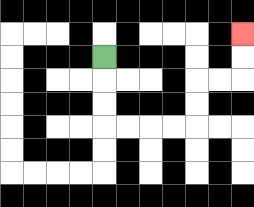{'start': '[4, 2]', 'end': '[10, 1]', 'path_directions': 'D,D,D,R,R,R,R,U,U,R,R,U,U', 'path_coordinates': '[[4, 2], [4, 3], [4, 4], [4, 5], [5, 5], [6, 5], [7, 5], [8, 5], [8, 4], [8, 3], [9, 3], [10, 3], [10, 2], [10, 1]]'}